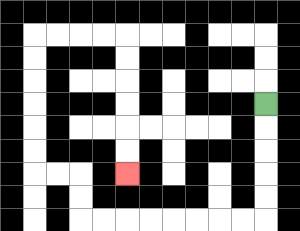{'start': '[11, 4]', 'end': '[5, 7]', 'path_directions': 'D,D,D,D,D,L,L,L,L,L,L,L,L,U,U,L,L,U,U,U,U,U,U,R,R,R,R,D,D,D,D,D,D', 'path_coordinates': '[[11, 4], [11, 5], [11, 6], [11, 7], [11, 8], [11, 9], [10, 9], [9, 9], [8, 9], [7, 9], [6, 9], [5, 9], [4, 9], [3, 9], [3, 8], [3, 7], [2, 7], [1, 7], [1, 6], [1, 5], [1, 4], [1, 3], [1, 2], [1, 1], [2, 1], [3, 1], [4, 1], [5, 1], [5, 2], [5, 3], [5, 4], [5, 5], [5, 6], [5, 7]]'}